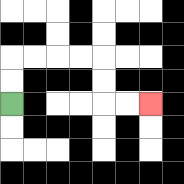{'start': '[0, 4]', 'end': '[6, 4]', 'path_directions': 'U,U,R,R,R,R,D,D,R,R', 'path_coordinates': '[[0, 4], [0, 3], [0, 2], [1, 2], [2, 2], [3, 2], [4, 2], [4, 3], [4, 4], [5, 4], [6, 4]]'}